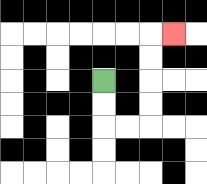{'start': '[4, 3]', 'end': '[7, 1]', 'path_directions': 'D,D,R,R,U,U,U,U,R', 'path_coordinates': '[[4, 3], [4, 4], [4, 5], [5, 5], [6, 5], [6, 4], [6, 3], [6, 2], [6, 1], [7, 1]]'}